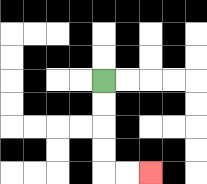{'start': '[4, 3]', 'end': '[6, 7]', 'path_directions': 'D,D,D,D,R,R', 'path_coordinates': '[[4, 3], [4, 4], [4, 5], [4, 6], [4, 7], [5, 7], [6, 7]]'}